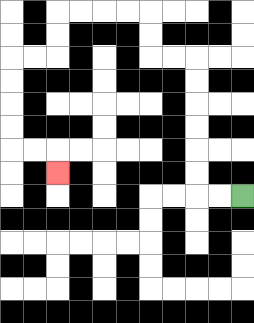{'start': '[10, 8]', 'end': '[2, 7]', 'path_directions': 'L,L,U,U,U,U,U,U,L,L,U,U,L,L,L,L,D,D,L,L,D,D,D,D,R,R,D', 'path_coordinates': '[[10, 8], [9, 8], [8, 8], [8, 7], [8, 6], [8, 5], [8, 4], [8, 3], [8, 2], [7, 2], [6, 2], [6, 1], [6, 0], [5, 0], [4, 0], [3, 0], [2, 0], [2, 1], [2, 2], [1, 2], [0, 2], [0, 3], [0, 4], [0, 5], [0, 6], [1, 6], [2, 6], [2, 7]]'}